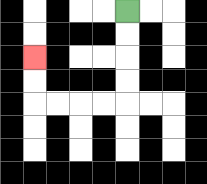{'start': '[5, 0]', 'end': '[1, 2]', 'path_directions': 'D,D,D,D,L,L,L,L,U,U', 'path_coordinates': '[[5, 0], [5, 1], [5, 2], [5, 3], [5, 4], [4, 4], [3, 4], [2, 4], [1, 4], [1, 3], [1, 2]]'}